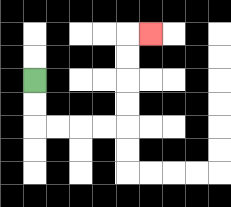{'start': '[1, 3]', 'end': '[6, 1]', 'path_directions': 'D,D,R,R,R,R,U,U,U,U,R', 'path_coordinates': '[[1, 3], [1, 4], [1, 5], [2, 5], [3, 5], [4, 5], [5, 5], [5, 4], [5, 3], [5, 2], [5, 1], [6, 1]]'}